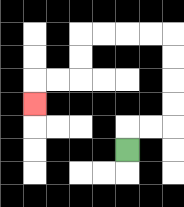{'start': '[5, 6]', 'end': '[1, 4]', 'path_directions': 'U,R,R,U,U,U,U,L,L,L,L,D,D,L,L,D', 'path_coordinates': '[[5, 6], [5, 5], [6, 5], [7, 5], [7, 4], [7, 3], [7, 2], [7, 1], [6, 1], [5, 1], [4, 1], [3, 1], [3, 2], [3, 3], [2, 3], [1, 3], [1, 4]]'}